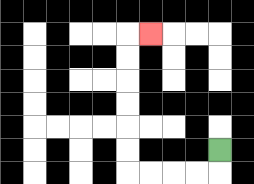{'start': '[9, 6]', 'end': '[6, 1]', 'path_directions': 'D,L,L,L,L,U,U,U,U,U,U,R', 'path_coordinates': '[[9, 6], [9, 7], [8, 7], [7, 7], [6, 7], [5, 7], [5, 6], [5, 5], [5, 4], [5, 3], [5, 2], [5, 1], [6, 1]]'}